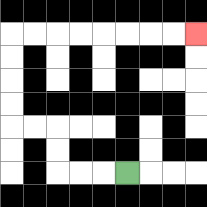{'start': '[5, 7]', 'end': '[8, 1]', 'path_directions': 'L,L,L,U,U,L,L,U,U,U,U,R,R,R,R,R,R,R,R', 'path_coordinates': '[[5, 7], [4, 7], [3, 7], [2, 7], [2, 6], [2, 5], [1, 5], [0, 5], [0, 4], [0, 3], [0, 2], [0, 1], [1, 1], [2, 1], [3, 1], [4, 1], [5, 1], [6, 1], [7, 1], [8, 1]]'}